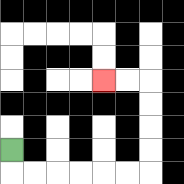{'start': '[0, 6]', 'end': '[4, 3]', 'path_directions': 'D,R,R,R,R,R,R,U,U,U,U,L,L', 'path_coordinates': '[[0, 6], [0, 7], [1, 7], [2, 7], [3, 7], [4, 7], [5, 7], [6, 7], [6, 6], [6, 5], [6, 4], [6, 3], [5, 3], [4, 3]]'}